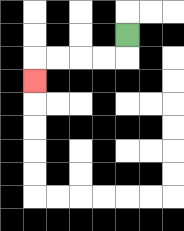{'start': '[5, 1]', 'end': '[1, 3]', 'path_directions': 'D,L,L,L,L,D', 'path_coordinates': '[[5, 1], [5, 2], [4, 2], [3, 2], [2, 2], [1, 2], [1, 3]]'}